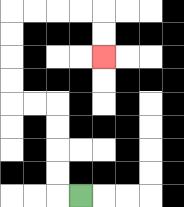{'start': '[3, 8]', 'end': '[4, 2]', 'path_directions': 'L,U,U,U,U,L,L,U,U,U,U,R,R,R,R,D,D', 'path_coordinates': '[[3, 8], [2, 8], [2, 7], [2, 6], [2, 5], [2, 4], [1, 4], [0, 4], [0, 3], [0, 2], [0, 1], [0, 0], [1, 0], [2, 0], [3, 0], [4, 0], [4, 1], [4, 2]]'}